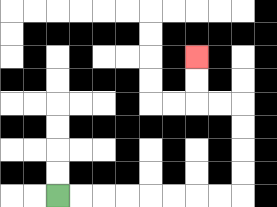{'start': '[2, 8]', 'end': '[8, 2]', 'path_directions': 'R,R,R,R,R,R,R,R,U,U,U,U,L,L,U,U', 'path_coordinates': '[[2, 8], [3, 8], [4, 8], [5, 8], [6, 8], [7, 8], [8, 8], [9, 8], [10, 8], [10, 7], [10, 6], [10, 5], [10, 4], [9, 4], [8, 4], [8, 3], [8, 2]]'}